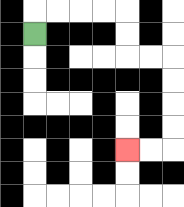{'start': '[1, 1]', 'end': '[5, 6]', 'path_directions': 'U,R,R,R,R,D,D,R,R,D,D,D,D,L,L', 'path_coordinates': '[[1, 1], [1, 0], [2, 0], [3, 0], [4, 0], [5, 0], [5, 1], [5, 2], [6, 2], [7, 2], [7, 3], [7, 4], [7, 5], [7, 6], [6, 6], [5, 6]]'}